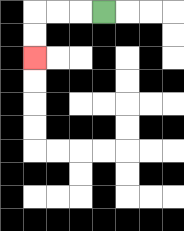{'start': '[4, 0]', 'end': '[1, 2]', 'path_directions': 'L,L,L,D,D', 'path_coordinates': '[[4, 0], [3, 0], [2, 0], [1, 0], [1, 1], [1, 2]]'}